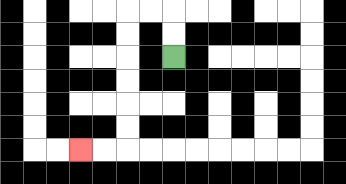{'start': '[7, 2]', 'end': '[3, 6]', 'path_directions': 'U,U,L,L,D,D,D,D,D,D,L,L', 'path_coordinates': '[[7, 2], [7, 1], [7, 0], [6, 0], [5, 0], [5, 1], [5, 2], [5, 3], [5, 4], [5, 5], [5, 6], [4, 6], [3, 6]]'}